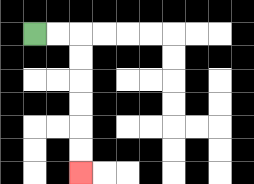{'start': '[1, 1]', 'end': '[3, 7]', 'path_directions': 'R,R,D,D,D,D,D,D', 'path_coordinates': '[[1, 1], [2, 1], [3, 1], [3, 2], [3, 3], [3, 4], [3, 5], [3, 6], [3, 7]]'}